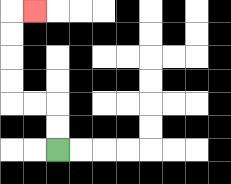{'start': '[2, 6]', 'end': '[1, 0]', 'path_directions': 'U,U,L,L,U,U,U,U,R', 'path_coordinates': '[[2, 6], [2, 5], [2, 4], [1, 4], [0, 4], [0, 3], [0, 2], [0, 1], [0, 0], [1, 0]]'}